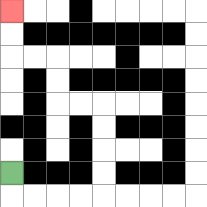{'start': '[0, 7]', 'end': '[0, 0]', 'path_directions': 'D,R,R,R,R,U,U,U,U,L,L,U,U,L,L,U,U', 'path_coordinates': '[[0, 7], [0, 8], [1, 8], [2, 8], [3, 8], [4, 8], [4, 7], [4, 6], [4, 5], [4, 4], [3, 4], [2, 4], [2, 3], [2, 2], [1, 2], [0, 2], [0, 1], [0, 0]]'}